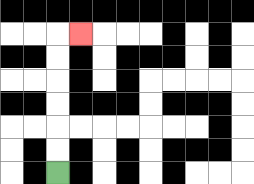{'start': '[2, 7]', 'end': '[3, 1]', 'path_directions': 'U,U,U,U,U,U,R', 'path_coordinates': '[[2, 7], [2, 6], [2, 5], [2, 4], [2, 3], [2, 2], [2, 1], [3, 1]]'}